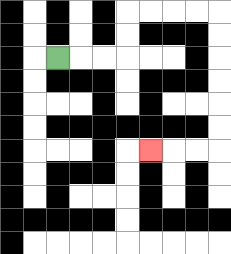{'start': '[2, 2]', 'end': '[6, 6]', 'path_directions': 'R,R,R,U,U,R,R,R,R,D,D,D,D,D,D,L,L,L', 'path_coordinates': '[[2, 2], [3, 2], [4, 2], [5, 2], [5, 1], [5, 0], [6, 0], [7, 0], [8, 0], [9, 0], [9, 1], [9, 2], [9, 3], [9, 4], [9, 5], [9, 6], [8, 6], [7, 6], [6, 6]]'}